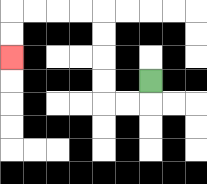{'start': '[6, 3]', 'end': '[0, 2]', 'path_directions': 'D,L,L,U,U,U,U,L,L,L,L,D,D', 'path_coordinates': '[[6, 3], [6, 4], [5, 4], [4, 4], [4, 3], [4, 2], [4, 1], [4, 0], [3, 0], [2, 0], [1, 0], [0, 0], [0, 1], [0, 2]]'}